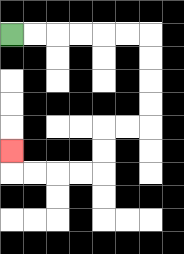{'start': '[0, 1]', 'end': '[0, 6]', 'path_directions': 'R,R,R,R,R,R,D,D,D,D,L,L,D,D,L,L,L,L,U', 'path_coordinates': '[[0, 1], [1, 1], [2, 1], [3, 1], [4, 1], [5, 1], [6, 1], [6, 2], [6, 3], [6, 4], [6, 5], [5, 5], [4, 5], [4, 6], [4, 7], [3, 7], [2, 7], [1, 7], [0, 7], [0, 6]]'}